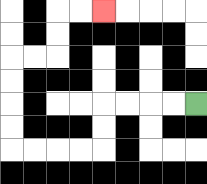{'start': '[8, 4]', 'end': '[4, 0]', 'path_directions': 'L,L,L,L,D,D,L,L,L,L,U,U,U,U,R,R,U,U,R,R', 'path_coordinates': '[[8, 4], [7, 4], [6, 4], [5, 4], [4, 4], [4, 5], [4, 6], [3, 6], [2, 6], [1, 6], [0, 6], [0, 5], [0, 4], [0, 3], [0, 2], [1, 2], [2, 2], [2, 1], [2, 0], [3, 0], [4, 0]]'}